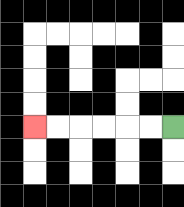{'start': '[7, 5]', 'end': '[1, 5]', 'path_directions': 'L,L,L,L,L,L', 'path_coordinates': '[[7, 5], [6, 5], [5, 5], [4, 5], [3, 5], [2, 5], [1, 5]]'}